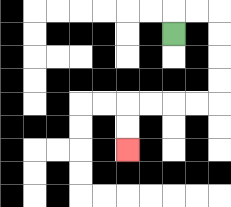{'start': '[7, 1]', 'end': '[5, 6]', 'path_directions': 'U,R,R,D,D,D,D,L,L,L,L,D,D', 'path_coordinates': '[[7, 1], [7, 0], [8, 0], [9, 0], [9, 1], [9, 2], [9, 3], [9, 4], [8, 4], [7, 4], [6, 4], [5, 4], [5, 5], [5, 6]]'}